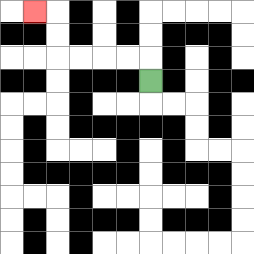{'start': '[6, 3]', 'end': '[1, 0]', 'path_directions': 'U,L,L,L,L,U,U,L', 'path_coordinates': '[[6, 3], [6, 2], [5, 2], [4, 2], [3, 2], [2, 2], [2, 1], [2, 0], [1, 0]]'}